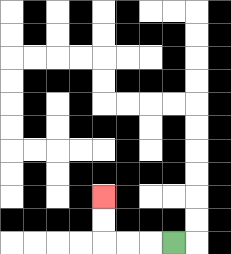{'start': '[7, 10]', 'end': '[4, 8]', 'path_directions': 'L,L,L,U,U', 'path_coordinates': '[[7, 10], [6, 10], [5, 10], [4, 10], [4, 9], [4, 8]]'}